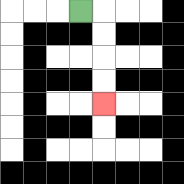{'start': '[3, 0]', 'end': '[4, 4]', 'path_directions': 'R,D,D,D,D', 'path_coordinates': '[[3, 0], [4, 0], [4, 1], [4, 2], [4, 3], [4, 4]]'}